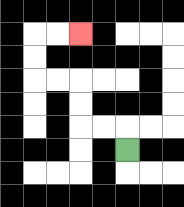{'start': '[5, 6]', 'end': '[3, 1]', 'path_directions': 'U,L,L,U,U,L,L,U,U,R,R', 'path_coordinates': '[[5, 6], [5, 5], [4, 5], [3, 5], [3, 4], [3, 3], [2, 3], [1, 3], [1, 2], [1, 1], [2, 1], [3, 1]]'}